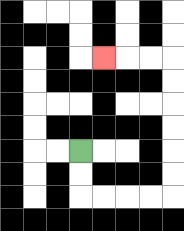{'start': '[3, 6]', 'end': '[4, 2]', 'path_directions': 'D,D,R,R,R,R,U,U,U,U,U,U,L,L,L', 'path_coordinates': '[[3, 6], [3, 7], [3, 8], [4, 8], [5, 8], [6, 8], [7, 8], [7, 7], [7, 6], [7, 5], [7, 4], [7, 3], [7, 2], [6, 2], [5, 2], [4, 2]]'}